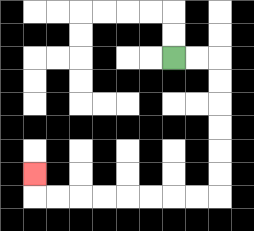{'start': '[7, 2]', 'end': '[1, 7]', 'path_directions': 'R,R,D,D,D,D,D,D,L,L,L,L,L,L,L,L,U', 'path_coordinates': '[[7, 2], [8, 2], [9, 2], [9, 3], [9, 4], [9, 5], [9, 6], [9, 7], [9, 8], [8, 8], [7, 8], [6, 8], [5, 8], [4, 8], [3, 8], [2, 8], [1, 8], [1, 7]]'}